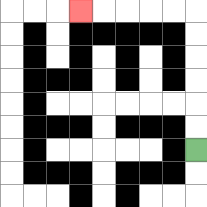{'start': '[8, 6]', 'end': '[3, 0]', 'path_directions': 'U,U,U,U,U,U,L,L,L,L,L', 'path_coordinates': '[[8, 6], [8, 5], [8, 4], [8, 3], [8, 2], [8, 1], [8, 0], [7, 0], [6, 0], [5, 0], [4, 0], [3, 0]]'}